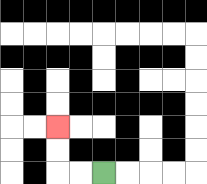{'start': '[4, 7]', 'end': '[2, 5]', 'path_directions': 'L,L,U,U', 'path_coordinates': '[[4, 7], [3, 7], [2, 7], [2, 6], [2, 5]]'}